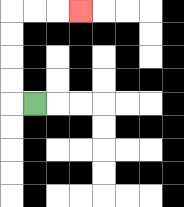{'start': '[1, 4]', 'end': '[3, 0]', 'path_directions': 'L,U,U,U,U,R,R,R', 'path_coordinates': '[[1, 4], [0, 4], [0, 3], [0, 2], [0, 1], [0, 0], [1, 0], [2, 0], [3, 0]]'}